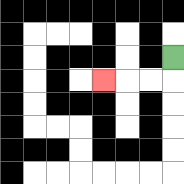{'start': '[7, 2]', 'end': '[4, 3]', 'path_directions': 'D,L,L,L', 'path_coordinates': '[[7, 2], [7, 3], [6, 3], [5, 3], [4, 3]]'}